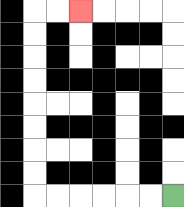{'start': '[7, 8]', 'end': '[3, 0]', 'path_directions': 'L,L,L,L,L,L,U,U,U,U,U,U,U,U,R,R', 'path_coordinates': '[[7, 8], [6, 8], [5, 8], [4, 8], [3, 8], [2, 8], [1, 8], [1, 7], [1, 6], [1, 5], [1, 4], [1, 3], [1, 2], [1, 1], [1, 0], [2, 0], [3, 0]]'}